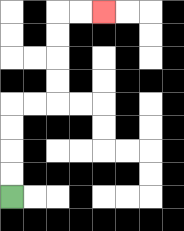{'start': '[0, 8]', 'end': '[4, 0]', 'path_directions': 'U,U,U,U,R,R,U,U,U,U,R,R', 'path_coordinates': '[[0, 8], [0, 7], [0, 6], [0, 5], [0, 4], [1, 4], [2, 4], [2, 3], [2, 2], [2, 1], [2, 0], [3, 0], [4, 0]]'}